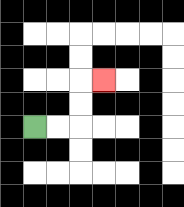{'start': '[1, 5]', 'end': '[4, 3]', 'path_directions': 'R,R,U,U,R', 'path_coordinates': '[[1, 5], [2, 5], [3, 5], [3, 4], [3, 3], [4, 3]]'}